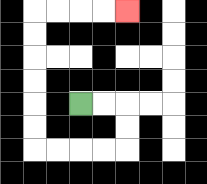{'start': '[3, 4]', 'end': '[5, 0]', 'path_directions': 'R,R,D,D,L,L,L,L,U,U,U,U,U,U,R,R,R,R', 'path_coordinates': '[[3, 4], [4, 4], [5, 4], [5, 5], [5, 6], [4, 6], [3, 6], [2, 6], [1, 6], [1, 5], [1, 4], [1, 3], [1, 2], [1, 1], [1, 0], [2, 0], [3, 0], [4, 0], [5, 0]]'}